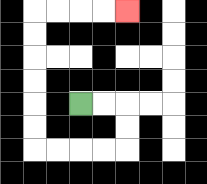{'start': '[3, 4]', 'end': '[5, 0]', 'path_directions': 'R,R,D,D,L,L,L,L,U,U,U,U,U,U,R,R,R,R', 'path_coordinates': '[[3, 4], [4, 4], [5, 4], [5, 5], [5, 6], [4, 6], [3, 6], [2, 6], [1, 6], [1, 5], [1, 4], [1, 3], [1, 2], [1, 1], [1, 0], [2, 0], [3, 0], [4, 0], [5, 0]]'}